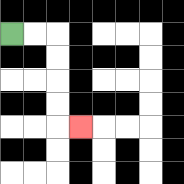{'start': '[0, 1]', 'end': '[3, 5]', 'path_directions': 'R,R,D,D,D,D,R', 'path_coordinates': '[[0, 1], [1, 1], [2, 1], [2, 2], [2, 3], [2, 4], [2, 5], [3, 5]]'}